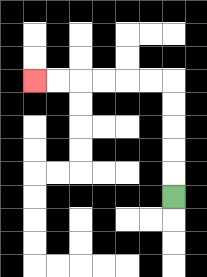{'start': '[7, 8]', 'end': '[1, 3]', 'path_directions': 'U,U,U,U,U,L,L,L,L,L,L', 'path_coordinates': '[[7, 8], [7, 7], [7, 6], [7, 5], [7, 4], [7, 3], [6, 3], [5, 3], [4, 3], [3, 3], [2, 3], [1, 3]]'}